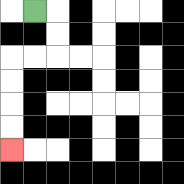{'start': '[1, 0]', 'end': '[0, 6]', 'path_directions': 'R,D,D,L,L,D,D,D,D', 'path_coordinates': '[[1, 0], [2, 0], [2, 1], [2, 2], [1, 2], [0, 2], [0, 3], [0, 4], [0, 5], [0, 6]]'}